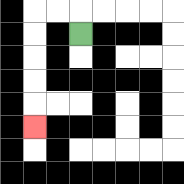{'start': '[3, 1]', 'end': '[1, 5]', 'path_directions': 'U,L,L,D,D,D,D,D', 'path_coordinates': '[[3, 1], [3, 0], [2, 0], [1, 0], [1, 1], [1, 2], [1, 3], [1, 4], [1, 5]]'}